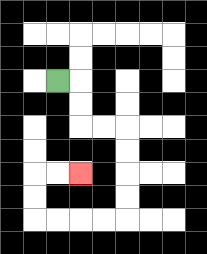{'start': '[2, 3]', 'end': '[3, 7]', 'path_directions': 'R,D,D,R,R,D,D,D,D,L,L,L,L,U,U,R,R', 'path_coordinates': '[[2, 3], [3, 3], [3, 4], [3, 5], [4, 5], [5, 5], [5, 6], [5, 7], [5, 8], [5, 9], [4, 9], [3, 9], [2, 9], [1, 9], [1, 8], [1, 7], [2, 7], [3, 7]]'}